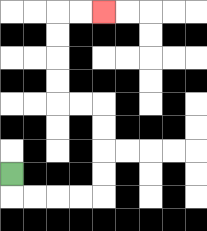{'start': '[0, 7]', 'end': '[4, 0]', 'path_directions': 'D,R,R,R,R,U,U,U,U,L,L,U,U,U,U,R,R', 'path_coordinates': '[[0, 7], [0, 8], [1, 8], [2, 8], [3, 8], [4, 8], [4, 7], [4, 6], [4, 5], [4, 4], [3, 4], [2, 4], [2, 3], [2, 2], [2, 1], [2, 0], [3, 0], [4, 0]]'}